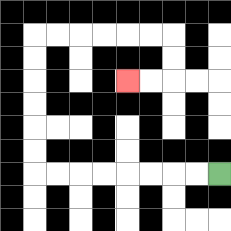{'start': '[9, 7]', 'end': '[5, 3]', 'path_directions': 'L,L,L,L,L,L,L,L,U,U,U,U,U,U,R,R,R,R,R,R,D,D,L,L', 'path_coordinates': '[[9, 7], [8, 7], [7, 7], [6, 7], [5, 7], [4, 7], [3, 7], [2, 7], [1, 7], [1, 6], [1, 5], [1, 4], [1, 3], [1, 2], [1, 1], [2, 1], [3, 1], [4, 1], [5, 1], [6, 1], [7, 1], [7, 2], [7, 3], [6, 3], [5, 3]]'}